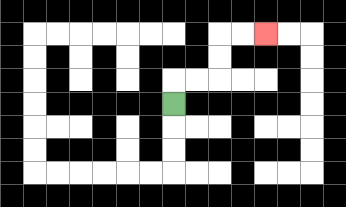{'start': '[7, 4]', 'end': '[11, 1]', 'path_directions': 'U,R,R,U,U,R,R', 'path_coordinates': '[[7, 4], [7, 3], [8, 3], [9, 3], [9, 2], [9, 1], [10, 1], [11, 1]]'}